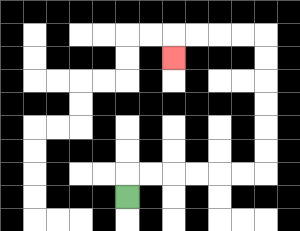{'start': '[5, 8]', 'end': '[7, 2]', 'path_directions': 'U,R,R,R,R,R,R,U,U,U,U,U,U,L,L,L,L,D', 'path_coordinates': '[[5, 8], [5, 7], [6, 7], [7, 7], [8, 7], [9, 7], [10, 7], [11, 7], [11, 6], [11, 5], [11, 4], [11, 3], [11, 2], [11, 1], [10, 1], [9, 1], [8, 1], [7, 1], [7, 2]]'}